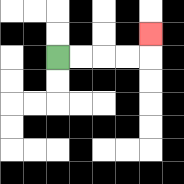{'start': '[2, 2]', 'end': '[6, 1]', 'path_directions': 'R,R,R,R,U', 'path_coordinates': '[[2, 2], [3, 2], [4, 2], [5, 2], [6, 2], [6, 1]]'}